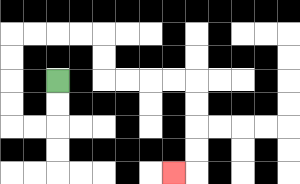{'start': '[2, 3]', 'end': '[7, 7]', 'path_directions': 'D,D,L,L,U,U,U,U,R,R,R,R,D,D,R,R,R,R,D,D,D,D,L', 'path_coordinates': '[[2, 3], [2, 4], [2, 5], [1, 5], [0, 5], [0, 4], [0, 3], [0, 2], [0, 1], [1, 1], [2, 1], [3, 1], [4, 1], [4, 2], [4, 3], [5, 3], [6, 3], [7, 3], [8, 3], [8, 4], [8, 5], [8, 6], [8, 7], [7, 7]]'}